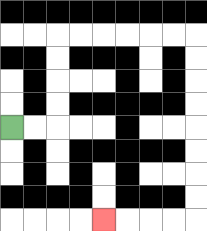{'start': '[0, 5]', 'end': '[4, 9]', 'path_directions': 'R,R,U,U,U,U,R,R,R,R,R,R,D,D,D,D,D,D,D,D,L,L,L,L', 'path_coordinates': '[[0, 5], [1, 5], [2, 5], [2, 4], [2, 3], [2, 2], [2, 1], [3, 1], [4, 1], [5, 1], [6, 1], [7, 1], [8, 1], [8, 2], [8, 3], [8, 4], [8, 5], [8, 6], [8, 7], [8, 8], [8, 9], [7, 9], [6, 9], [5, 9], [4, 9]]'}